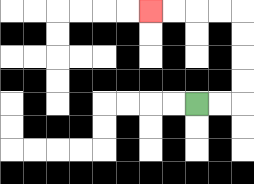{'start': '[8, 4]', 'end': '[6, 0]', 'path_directions': 'R,R,U,U,U,U,L,L,L,L', 'path_coordinates': '[[8, 4], [9, 4], [10, 4], [10, 3], [10, 2], [10, 1], [10, 0], [9, 0], [8, 0], [7, 0], [6, 0]]'}